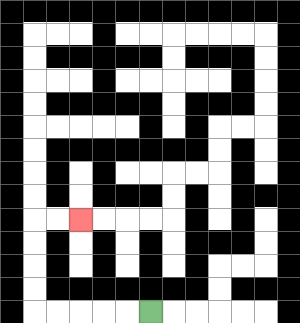{'start': '[6, 13]', 'end': '[3, 9]', 'path_directions': 'L,L,L,L,L,U,U,U,U,R,R', 'path_coordinates': '[[6, 13], [5, 13], [4, 13], [3, 13], [2, 13], [1, 13], [1, 12], [1, 11], [1, 10], [1, 9], [2, 9], [3, 9]]'}